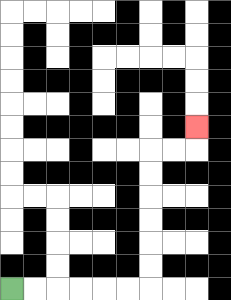{'start': '[0, 12]', 'end': '[8, 5]', 'path_directions': 'R,R,R,R,R,R,U,U,U,U,U,U,R,R,U', 'path_coordinates': '[[0, 12], [1, 12], [2, 12], [3, 12], [4, 12], [5, 12], [6, 12], [6, 11], [6, 10], [6, 9], [6, 8], [6, 7], [6, 6], [7, 6], [8, 6], [8, 5]]'}